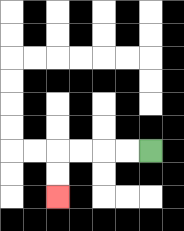{'start': '[6, 6]', 'end': '[2, 8]', 'path_directions': 'L,L,L,L,D,D', 'path_coordinates': '[[6, 6], [5, 6], [4, 6], [3, 6], [2, 6], [2, 7], [2, 8]]'}